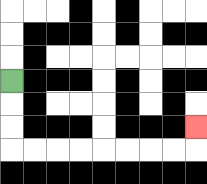{'start': '[0, 3]', 'end': '[8, 5]', 'path_directions': 'D,D,D,R,R,R,R,R,R,R,R,U', 'path_coordinates': '[[0, 3], [0, 4], [0, 5], [0, 6], [1, 6], [2, 6], [3, 6], [4, 6], [5, 6], [6, 6], [7, 6], [8, 6], [8, 5]]'}